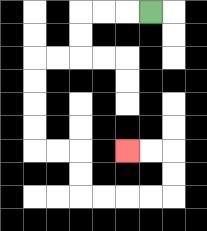{'start': '[6, 0]', 'end': '[5, 6]', 'path_directions': 'L,L,L,D,D,L,L,D,D,D,D,R,R,D,D,R,R,R,R,U,U,L,L', 'path_coordinates': '[[6, 0], [5, 0], [4, 0], [3, 0], [3, 1], [3, 2], [2, 2], [1, 2], [1, 3], [1, 4], [1, 5], [1, 6], [2, 6], [3, 6], [3, 7], [3, 8], [4, 8], [5, 8], [6, 8], [7, 8], [7, 7], [7, 6], [6, 6], [5, 6]]'}